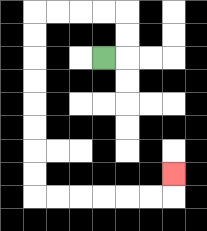{'start': '[4, 2]', 'end': '[7, 7]', 'path_directions': 'R,U,U,L,L,L,L,D,D,D,D,D,D,D,D,R,R,R,R,R,R,U', 'path_coordinates': '[[4, 2], [5, 2], [5, 1], [5, 0], [4, 0], [3, 0], [2, 0], [1, 0], [1, 1], [1, 2], [1, 3], [1, 4], [1, 5], [1, 6], [1, 7], [1, 8], [2, 8], [3, 8], [4, 8], [5, 8], [6, 8], [7, 8], [7, 7]]'}